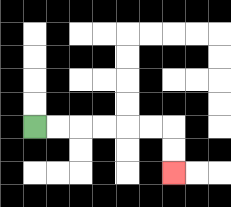{'start': '[1, 5]', 'end': '[7, 7]', 'path_directions': 'R,R,R,R,R,R,D,D', 'path_coordinates': '[[1, 5], [2, 5], [3, 5], [4, 5], [5, 5], [6, 5], [7, 5], [7, 6], [7, 7]]'}